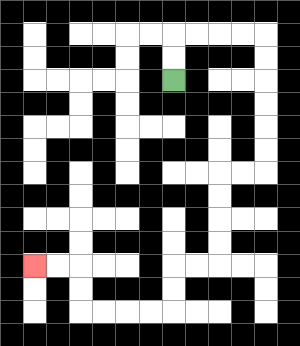{'start': '[7, 3]', 'end': '[1, 11]', 'path_directions': 'U,U,R,R,R,R,D,D,D,D,D,D,L,L,D,D,D,D,L,L,D,D,L,L,L,L,U,U,L,L', 'path_coordinates': '[[7, 3], [7, 2], [7, 1], [8, 1], [9, 1], [10, 1], [11, 1], [11, 2], [11, 3], [11, 4], [11, 5], [11, 6], [11, 7], [10, 7], [9, 7], [9, 8], [9, 9], [9, 10], [9, 11], [8, 11], [7, 11], [7, 12], [7, 13], [6, 13], [5, 13], [4, 13], [3, 13], [3, 12], [3, 11], [2, 11], [1, 11]]'}